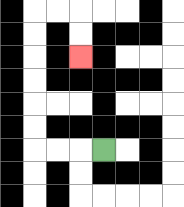{'start': '[4, 6]', 'end': '[3, 2]', 'path_directions': 'L,L,L,U,U,U,U,U,U,R,R,D,D', 'path_coordinates': '[[4, 6], [3, 6], [2, 6], [1, 6], [1, 5], [1, 4], [1, 3], [1, 2], [1, 1], [1, 0], [2, 0], [3, 0], [3, 1], [3, 2]]'}